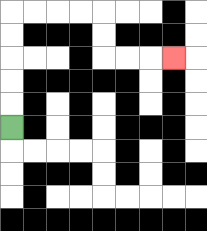{'start': '[0, 5]', 'end': '[7, 2]', 'path_directions': 'U,U,U,U,U,R,R,R,R,D,D,R,R,R', 'path_coordinates': '[[0, 5], [0, 4], [0, 3], [0, 2], [0, 1], [0, 0], [1, 0], [2, 0], [3, 0], [4, 0], [4, 1], [4, 2], [5, 2], [6, 2], [7, 2]]'}